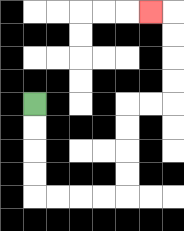{'start': '[1, 4]', 'end': '[6, 0]', 'path_directions': 'D,D,D,D,R,R,R,R,U,U,U,U,R,R,U,U,U,U,L', 'path_coordinates': '[[1, 4], [1, 5], [1, 6], [1, 7], [1, 8], [2, 8], [3, 8], [4, 8], [5, 8], [5, 7], [5, 6], [5, 5], [5, 4], [6, 4], [7, 4], [7, 3], [7, 2], [7, 1], [7, 0], [6, 0]]'}